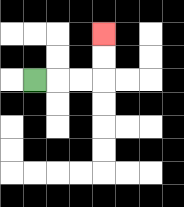{'start': '[1, 3]', 'end': '[4, 1]', 'path_directions': 'R,R,R,U,U', 'path_coordinates': '[[1, 3], [2, 3], [3, 3], [4, 3], [4, 2], [4, 1]]'}